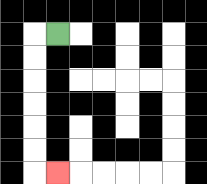{'start': '[2, 1]', 'end': '[2, 7]', 'path_directions': 'L,D,D,D,D,D,D,R', 'path_coordinates': '[[2, 1], [1, 1], [1, 2], [1, 3], [1, 4], [1, 5], [1, 6], [1, 7], [2, 7]]'}